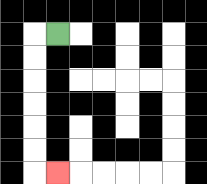{'start': '[2, 1]', 'end': '[2, 7]', 'path_directions': 'L,D,D,D,D,D,D,R', 'path_coordinates': '[[2, 1], [1, 1], [1, 2], [1, 3], [1, 4], [1, 5], [1, 6], [1, 7], [2, 7]]'}